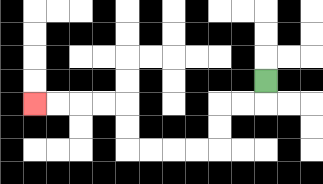{'start': '[11, 3]', 'end': '[1, 4]', 'path_directions': 'D,L,L,D,D,L,L,L,L,U,U,L,L,L,L', 'path_coordinates': '[[11, 3], [11, 4], [10, 4], [9, 4], [9, 5], [9, 6], [8, 6], [7, 6], [6, 6], [5, 6], [5, 5], [5, 4], [4, 4], [3, 4], [2, 4], [1, 4]]'}